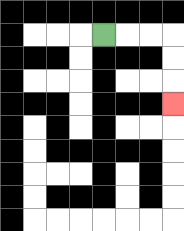{'start': '[4, 1]', 'end': '[7, 4]', 'path_directions': 'R,R,R,D,D,D', 'path_coordinates': '[[4, 1], [5, 1], [6, 1], [7, 1], [7, 2], [7, 3], [7, 4]]'}